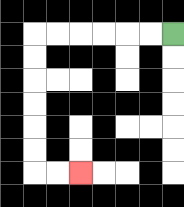{'start': '[7, 1]', 'end': '[3, 7]', 'path_directions': 'L,L,L,L,L,L,D,D,D,D,D,D,R,R', 'path_coordinates': '[[7, 1], [6, 1], [5, 1], [4, 1], [3, 1], [2, 1], [1, 1], [1, 2], [1, 3], [1, 4], [1, 5], [1, 6], [1, 7], [2, 7], [3, 7]]'}